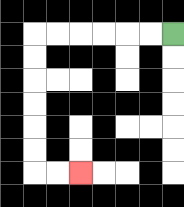{'start': '[7, 1]', 'end': '[3, 7]', 'path_directions': 'L,L,L,L,L,L,D,D,D,D,D,D,R,R', 'path_coordinates': '[[7, 1], [6, 1], [5, 1], [4, 1], [3, 1], [2, 1], [1, 1], [1, 2], [1, 3], [1, 4], [1, 5], [1, 6], [1, 7], [2, 7], [3, 7]]'}